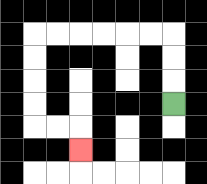{'start': '[7, 4]', 'end': '[3, 6]', 'path_directions': 'U,U,U,L,L,L,L,L,L,D,D,D,D,R,R,D', 'path_coordinates': '[[7, 4], [7, 3], [7, 2], [7, 1], [6, 1], [5, 1], [4, 1], [3, 1], [2, 1], [1, 1], [1, 2], [1, 3], [1, 4], [1, 5], [2, 5], [3, 5], [3, 6]]'}